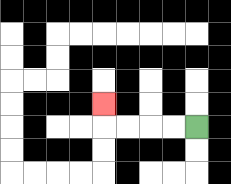{'start': '[8, 5]', 'end': '[4, 4]', 'path_directions': 'L,L,L,L,U', 'path_coordinates': '[[8, 5], [7, 5], [6, 5], [5, 5], [4, 5], [4, 4]]'}